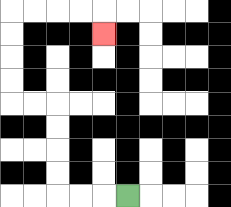{'start': '[5, 8]', 'end': '[4, 1]', 'path_directions': 'L,L,L,U,U,U,U,L,L,U,U,U,U,R,R,R,R,D', 'path_coordinates': '[[5, 8], [4, 8], [3, 8], [2, 8], [2, 7], [2, 6], [2, 5], [2, 4], [1, 4], [0, 4], [0, 3], [0, 2], [0, 1], [0, 0], [1, 0], [2, 0], [3, 0], [4, 0], [4, 1]]'}